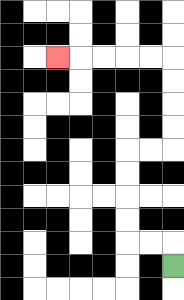{'start': '[7, 11]', 'end': '[2, 2]', 'path_directions': 'U,L,L,U,U,U,U,R,R,U,U,U,U,L,L,L,L,L', 'path_coordinates': '[[7, 11], [7, 10], [6, 10], [5, 10], [5, 9], [5, 8], [5, 7], [5, 6], [6, 6], [7, 6], [7, 5], [7, 4], [7, 3], [7, 2], [6, 2], [5, 2], [4, 2], [3, 2], [2, 2]]'}